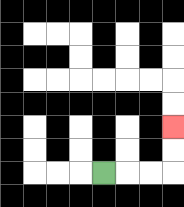{'start': '[4, 7]', 'end': '[7, 5]', 'path_directions': 'R,R,R,U,U', 'path_coordinates': '[[4, 7], [5, 7], [6, 7], [7, 7], [7, 6], [7, 5]]'}